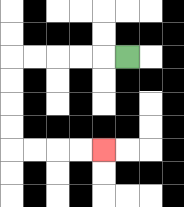{'start': '[5, 2]', 'end': '[4, 6]', 'path_directions': 'L,L,L,L,L,D,D,D,D,R,R,R,R', 'path_coordinates': '[[5, 2], [4, 2], [3, 2], [2, 2], [1, 2], [0, 2], [0, 3], [0, 4], [0, 5], [0, 6], [1, 6], [2, 6], [3, 6], [4, 6]]'}